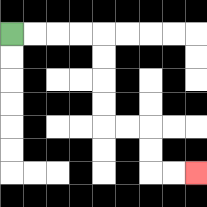{'start': '[0, 1]', 'end': '[8, 7]', 'path_directions': 'R,R,R,R,D,D,D,D,R,R,D,D,R,R', 'path_coordinates': '[[0, 1], [1, 1], [2, 1], [3, 1], [4, 1], [4, 2], [4, 3], [4, 4], [4, 5], [5, 5], [6, 5], [6, 6], [6, 7], [7, 7], [8, 7]]'}